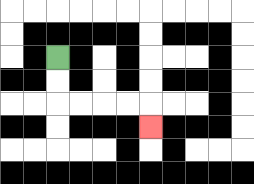{'start': '[2, 2]', 'end': '[6, 5]', 'path_directions': 'D,D,R,R,R,R,D', 'path_coordinates': '[[2, 2], [2, 3], [2, 4], [3, 4], [4, 4], [5, 4], [6, 4], [6, 5]]'}